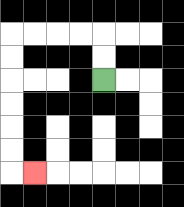{'start': '[4, 3]', 'end': '[1, 7]', 'path_directions': 'U,U,L,L,L,L,D,D,D,D,D,D,R', 'path_coordinates': '[[4, 3], [4, 2], [4, 1], [3, 1], [2, 1], [1, 1], [0, 1], [0, 2], [0, 3], [0, 4], [0, 5], [0, 6], [0, 7], [1, 7]]'}